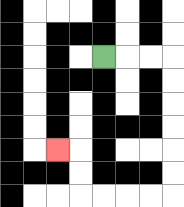{'start': '[4, 2]', 'end': '[2, 6]', 'path_directions': 'R,R,R,D,D,D,D,D,D,L,L,L,L,U,U,L', 'path_coordinates': '[[4, 2], [5, 2], [6, 2], [7, 2], [7, 3], [7, 4], [7, 5], [7, 6], [7, 7], [7, 8], [6, 8], [5, 8], [4, 8], [3, 8], [3, 7], [3, 6], [2, 6]]'}